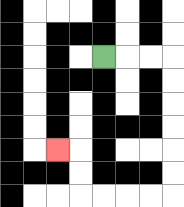{'start': '[4, 2]', 'end': '[2, 6]', 'path_directions': 'R,R,R,D,D,D,D,D,D,L,L,L,L,U,U,L', 'path_coordinates': '[[4, 2], [5, 2], [6, 2], [7, 2], [7, 3], [7, 4], [7, 5], [7, 6], [7, 7], [7, 8], [6, 8], [5, 8], [4, 8], [3, 8], [3, 7], [3, 6], [2, 6]]'}